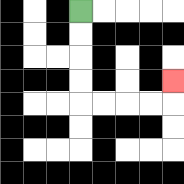{'start': '[3, 0]', 'end': '[7, 3]', 'path_directions': 'D,D,D,D,R,R,R,R,U', 'path_coordinates': '[[3, 0], [3, 1], [3, 2], [3, 3], [3, 4], [4, 4], [5, 4], [6, 4], [7, 4], [7, 3]]'}